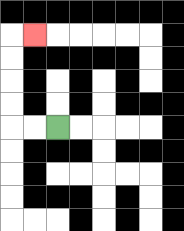{'start': '[2, 5]', 'end': '[1, 1]', 'path_directions': 'L,L,U,U,U,U,R', 'path_coordinates': '[[2, 5], [1, 5], [0, 5], [0, 4], [0, 3], [0, 2], [0, 1], [1, 1]]'}